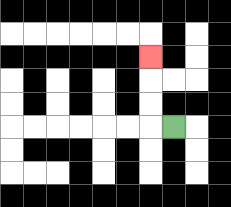{'start': '[7, 5]', 'end': '[6, 2]', 'path_directions': 'L,U,U,U', 'path_coordinates': '[[7, 5], [6, 5], [6, 4], [6, 3], [6, 2]]'}